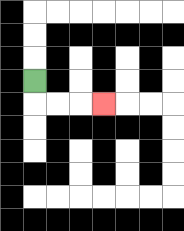{'start': '[1, 3]', 'end': '[4, 4]', 'path_directions': 'D,R,R,R', 'path_coordinates': '[[1, 3], [1, 4], [2, 4], [3, 4], [4, 4]]'}